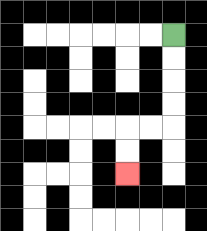{'start': '[7, 1]', 'end': '[5, 7]', 'path_directions': 'D,D,D,D,L,L,D,D', 'path_coordinates': '[[7, 1], [7, 2], [7, 3], [7, 4], [7, 5], [6, 5], [5, 5], [5, 6], [5, 7]]'}